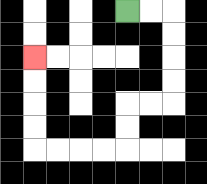{'start': '[5, 0]', 'end': '[1, 2]', 'path_directions': 'R,R,D,D,D,D,L,L,D,D,L,L,L,L,U,U,U,U', 'path_coordinates': '[[5, 0], [6, 0], [7, 0], [7, 1], [7, 2], [7, 3], [7, 4], [6, 4], [5, 4], [5, 5], [5, 6], [4, 6], [3, 6], [2, 6], [1, 6], [1, 5], [1, 4], [1, 3], [1, 2]]'}